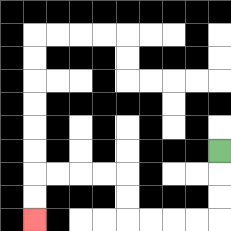{'start': '[9, 6]', 'end': '[1, 9]', 'path_directions': 'D,D,D,L,L,L,L,U,U,L,L,L,L,D,D', 'path_coordinates': '[[9, 6], [9, 7], [9, 8], [9, 9], [8, 9], [7, 9], [6, 9], [5, 9], [5, 8], [5, 7], [4, 7], [3, 7], [2, 7], [1, 7], [1, 8], [1, 9]]'}